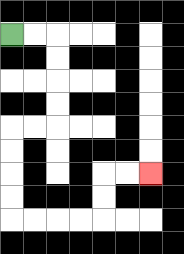{'start': '[0, 1]', 'end': '[6, 7]', 'path_directions': 'R,R,D,D,D,D,L,L,D,D,D,D,R,R,R,R,U,U,R,R', 'path_coordinates': '[[0, 1], [1, 1], [2, 1], [2, 2], [2, 3], [2, 4], [2, 5], [1, 5], [0, 5], [0, 6], [0, 7], [0, 8], [0, 9], [1, 9], [2, 9], [3, 9], [4, 9], [4, 8], [4, 7], [5, 7], [6, 7]]'}